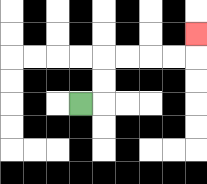{'start': '[3, 4]', 'end': '[8, 1]', 'path_directions': 'R,U,U,R,R,R,R,U', 'path_coordinates': '[[3, 4], [4, 4], [4, 3], [4, 2], [5, 2], [6, 2], [7, 2], [8, 2], [8, 1]]'}